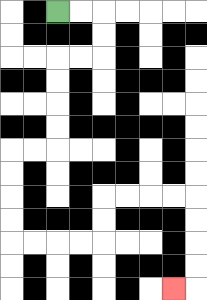{'start': '[2, 0]', 'end': '[7, 12]', 'path_directions': 'R,R,D,D,L,L,D,D,D,D,L,L,D,D,D,D,R,R,R,R,U,U,R,R,R,R,D,D,D,D,L', 'path_coordinates': '[[2, 0], [3, 0], [4, 0], [4, 1], [4, 2], [3, 2], [2, 2], [2, 3], [2, 4], [2, 5], [2, 6], [1, 6], [0, 6], [0, 7], [0, 8], [0, 9], [0, 10], [1, 10], [2, 10], [3, 10], [4, 10], [4, 9], [4, 8], [5, 8], [6, 8], [7, 8], [8, 8], [8, 9], [8, 10], [8, 11], [8, 12], [7, 12]]'}